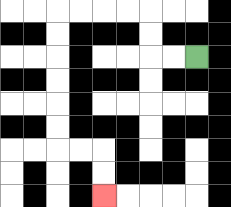{'start': '[8, 2]', 'end': '[4, 8]', 'path_directions': 'L,L,U,U,L,L,L,L,D,D,D,D,D,D,R,R,D,D', 'path_coordinates': '[[8, 2], [7, 2], [6, 2], [6, 1], [6, 0], [5, 0], [4, 0], [3, 0], [2, 0], [2, 1], [2, 2], [2, 3], [2, 4], [2, 5], [2, 6], [3, 6], [4, 6], [4, 7], [4, 8]]'}